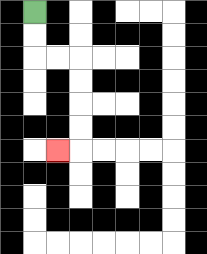{'start': '[1, 0]', 'end': '[2, 6]', 'path_directions': 'D,D,R,R,D,D,D,D,L', 'path_coordinates': '[[1, 0], [1, 1], [1, 2], [2, 2], [3, 2], [3, 3], [3, 4], [3, 5], [3, 6], [2, 6]]'}